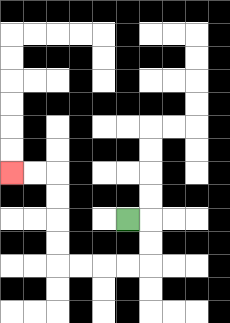{'start': '[5, 9]', 'end': '[0, 7]', 'path_directions': 'R,D,D,L,L,L,L,U,U,U,U,L,L', 'path_coordinates': '[[5, 9], [6, 9], [6, 10], [6, 11], [5, 11], [4, 11], [3, 11], [2, 11], [2, 10], [2, 9], [2, 8], [2, 7], [1, 7], [0, 7]]'}